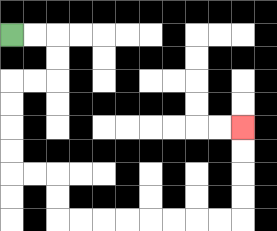{'start': '[0, 1]', 'end': '[10, 5]', 'path_directions': 'R,R,D,D,L,L,D,D,D,D,R,R,D,D,R,R,R,R,R,R,R,R,U,U,U,U', 'path_coordinates': '[[0, 1], [1, 1], [2, 1], [2, 2], [2, 3], [1, 3], [0, 3], [0, 4], [0, 5], [0, 6], [0, 7], [1, 7], [2, 7], [2, 8], [2, 9], [3, 9], [4, 9], [5, 9], [6, 9], [7, 9], [8, 9], [9, 9], [10, 9], [10, 8], [10, 7], [10, 6], [10, 5]]'}